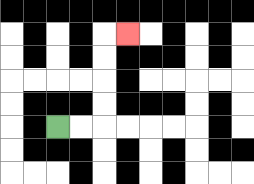{'start': '[2, 5]', 'end': '[5, 1]', 'path_directions': 'R,R,U,U,U,U,R', 'path_coordinates': '[[2, 5], [3, 5], [4, 5], [4, 4], [4, 3], [4, 2], [4, 1], [5, 1]]'}